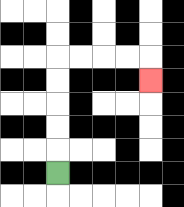{'start': '[2, 7]', 'end': '[6, 3]', 'path_directions': 'U,U,U,U,U,R,R,R,R,D', 'path_coordinates': '[[2, 7], [2, 6], [2, 5], [2, 4], [2, 3], [2, 2], [3, 2], [4, 2], [5, 2], [6, 2], [6, 3]]'}